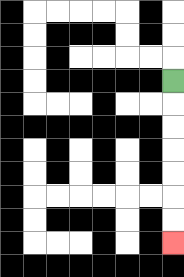{'start': '[7, 3]', 'end': '[7, 10]', 'path_directions': 'D,D,D,D,D,D,D', 'path_coordinates': '[[7, 3], [7, 4], [7, 5], [7, 6], [7, 7], [7, 8], [7, 9], [7, 10]]'}